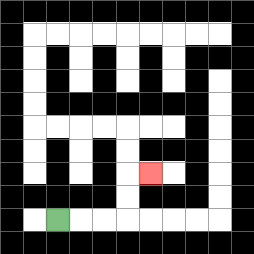{'start': '[2, 9]', 'end': '[6, 7]', 'path_directions': 'R,R,R,U,U,R', 'path_coordinates': '[[2, 9], [3, 9], [4, 9], [5, 9], [5, 8], [5, 7], [6, 7]]'}